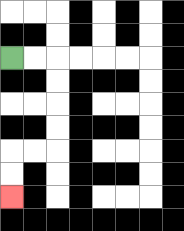{'start': '[0, 2]', 'end': '[0, 8]', 'path_directions': 'R,R,D,D,D,D,L,L,D,D', 'path_coordinates': '[[0, 2], [1, 2], [2, 2], [2, 3], [2, 4], [2, 5], [2, 6], [1, 6], [0, 6], [0, 7], [0, 8]]'}